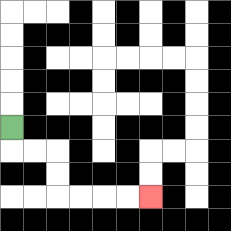{'start': '[0, 5]', 'end': '[6, 8]', 'path_directions': 'D,R,R,D,D,R,R,R,R', 'path_coordinates': '[[0, 5], [0, 6], [1, 6], [2, 6], [2, 7], [2, 8], [3, 8], [4, 8], [5, 8], [6, 8]]'}